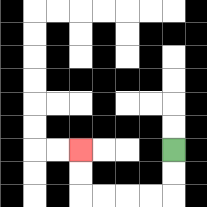{'start': '[7, 6]', 'end': '[3, 6]', 'path_directions': 'D,D,L,L,L,L,U,U', 'path_coordinates': '[[7, 6], [7, 7], [7, 8], [6, 8], [5, 8], [4, 8], [3, 8], [3, 7], [3, 6]]'}